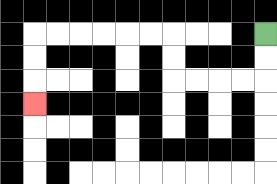{'start': '[11, 1]', 'end': '[1, 4]', 'path_directions': 'D,D,L,L,L,L,U,U,L,L,L,L,L,L,D,D,D', 'path_coordinates': '[[11, 1], [11, 2], [11, 3], [10, 3], [9, 3], [8, 3], [7, 3], [7, 2], [7, 1], [6, 1], [5, 1], [4, 1], [3, 1], [2, 1], [1, 1], [1, 2], [1, 3], [1, 4]]'}